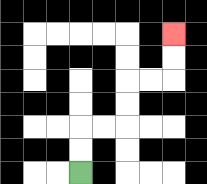{'start': '[3, 7]', 'end': '[7, 1]', 'path_directions': 'U,U,R,R,U,U,R,R,U,U', 'path_coordinates': '[[3, 7], [3, 6], [3, 5], [4, 5], [5, 5], [5, 4], [5, 3], [6, 3], [7, 3], [7, 2], [7, 1]]'}